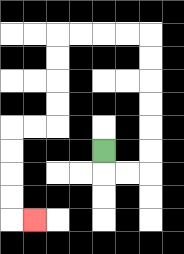{'start': '[4, 6]', 'end': '[1, 9]', 'path_directions': 'D,R,R,U,U,U,U,U,U,L,L,L,L,D,D,D,D,L,L,D,D,D,D,R', 'path_coordinates': '[[4, 6], [4, 7], [5, 7], [6, 7], [6, 6], [6, 5], [6, 4], [6, 3], [6, 2], [6, 1], [5, 1], [4, 1], [3, 1], [2, 1], [2, 2], [2, 3], [2, 4], [2, 5], [1, 5], [0, 5], [0, 6], [0, 7], [0, 8], [0, 9], [1, 9]]'}